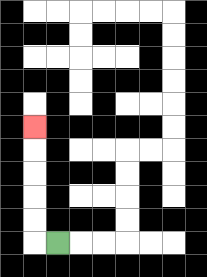{'start': '[2, 10]', 'end': '[1, 5]', 'path_directions': 'L,U,U,U,U,U', 'path_coordinates': '[[2, 10], [1, 10], [1, 9], [1, 8], [1, 7], [1, 6], [1, 5]]'}